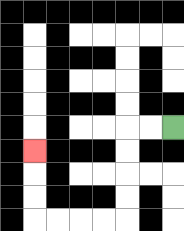{'start': '[7, 5]', 'end': '[1, 6]', 'path_directions': 'L,L,D,D,D,D,L,L,L,L,U,U,U', 'path_coordinates': '[[7, 5], [6, 5], [5, 5], [5, 6], [5, 7], [5, 8], [5, 9], [4, 9], [3, 9], [2, 9], [1, 9], [1, 8], [1, 7], [1, 6]]'}